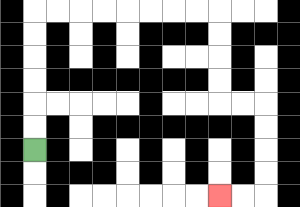{'start': '[1, 6]', 'end': '[9, 8]', 'path_directions': 'U,U,U,U,U,U,R,R,R,R,R,R,R,R,D,D,D,D,R,R,D,D,D,D,L,L', 'path_coordinates': '[[1, 6], [1, 5], [1, 4], [1, 3], [1, 2], [1, 1], [1, 0], [2, 0], [3, 0], [4, 0], [5, 0], [6, 0], [7, 0], [8, 0], [9, 0], [9, 1], [9, 2], [9, 3], [9, 4], [10, 4], [11, 4], [11, 5], [11, 6], [11, 7], [11, 8], [10, 8], [9, 8]]'}